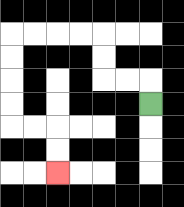{'start': '[6, 4]', 'end': '[2, 7]', 'path_directions': 'U,L,L,U,U,L,L,L,L,D,D,D,D,R,R,D,D', 'path_coordinates': '[[6, 4], [6, 3], [5, 3], [4, 3], [4, 2], [4, 1], [3, 1], [2, 1], [1, 1], [0, 1], [0, 2], [0, 3], [0, 4], [0, 5], [1, 5], [2, 5], [2, 6], [2, 7]]'}